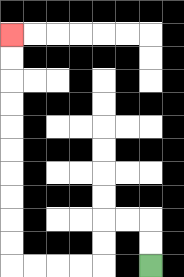{'start': '[6, 11]', 'end': '[0, 1]', 'path_directions': 'U,U,L,L,D,D,L,L,L,L,U,U,U,U,U,U,U,U,U,U', 'path_coordinates': '[[6, 11], [6, 10], [6, 9], [5, 9], [4, 9], [4, 10], [4, 11], [3, 11], [2, 11], [1, 11], [0, 11], [0, 10], [0, 9], [0, 8], [0, 7], [0, 6], [0, 5], [0, 4], [0, 3], [0, 2], [0, 1]]'}